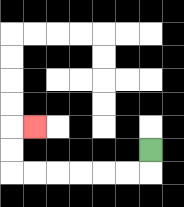{'start': '[6, 6]', 'end': '[1, 5]', 'path_directions': 'D,L,L,L,L,L,L,U,U,R', 'path_coordinates': '[[6, 6], [6, 7], [5, 7], [4, 7], [3, 7], [2, 7], [1, 7], [0, 7], [0, 6], [0, 5], [1, 5]]'}